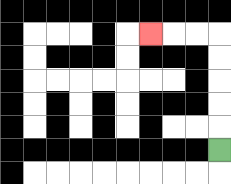{'start': '[9, 6]', 'end': '[6, 1]', 'path_directions': 'U,U,U,U,U,L,L,L', 'path_coordinates': '[[9, 6], [9, 5], [9, 4], [9, 3], [9, 2], [9, 1], [8, 1], [7, 1], [6, 1]]'}